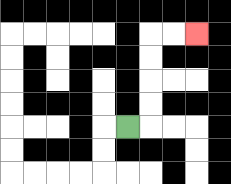{'start': '[5, 5]', 'end': '[8, 1]', 'path_directions': 'R,U,U,U,U,R,R', 'path_coordinates': '[[5, 5], [6, 5], [6, 4], [6, 3], [6, 2], [6, 1], [7, 1], [8, 1]]'}